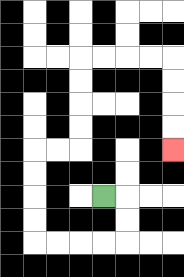{'start': '[4, 8]', 'end': '[7, 6]', 'path_directions': 'R,D,D,L,L,L,L,U,U,U,U,R,R,U,U,U,U,R,R,R,R,D,D,D,D', 'path_coordinates': '[[4, 8], [5, 8], [5, 9], [5, 10], [4, 10], [3, 10], [2, 10], [1, 10], [1, 9], [1, 8], [1, 7], [1, 6], [2, 6], [3, 6], [3, 5], [3, 4], [3, 3], [3, 2], [4, 2], [5, 2], [6, 2], [7, 2], [7, 3], [7, 4], [7, 5], [7, 6]]'}